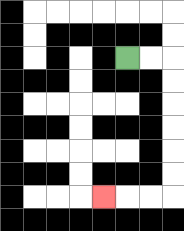{'start': '[5, 2]', 'end': '[4, 8]', 'path_directions': 'R,R,D,D,D,D,D,D,L,L,L', 'path_coordinates': '[[5, 2], [6, 2], [7, 2], [7, 3], [7, 4], [7, 5], [7, 6], [7, 7], [7, 8], [6, 8], [5, 8], [4, 8]]'}